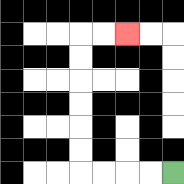{'start': '[7, 7]', 'end': '[5, 1]', 'path_directions': 'L,L,L,L,U,U,U,U,U,U,R,R', 'path_coordinates': '[[7, 7], [6, 7], [5, 7], [4, 7], [3, 7], [3, 6], [3, 5], [3, 4], [3, 3], [3, 2], [3, 1], [4, 1], [5, 1]]'}